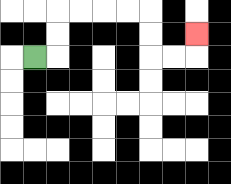{'start': '[1, 2]', 'end': '[8, 1]', 'path_directions': 'R,U,U,R,R,R,R,D,D,R,R,U', 'path_coordinates': '[[1, 2], [2, 2], [2, 1], [2, 0], [3, 0], [4, 0], [5, 0], [6, 0], [6, 1], [6, 2], [7, 2], [8, 2], [8, 1]]'}